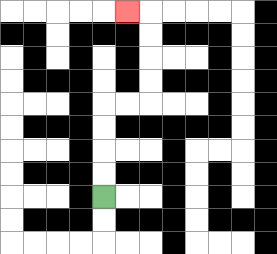{'start': '[4, 8]', 'end': '[5, 0]', 'path_directions': 'U,U,U,U,R,R,U,U,U,U,L', 'path_coordinates': '[[4, 8], [4, 7], [4, 6], [4, 5], [4, 4], [5, 4], [6, 4], [6, 3], [6, 2], [6, 1], [6, 0], [5, 0]]'}